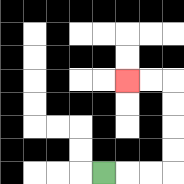{'start': '[4, 7]', 'end': '[5, 3]', 'path_directions': 'R,R,R,U,U,U,U,L,L', 'path_coordinates': '[[4, 7], [5, 7], [6, 7], [7, 7], [7, 6], [7, 5], [7, 4], [7, 3], [6, 3], [5, 3]]'}